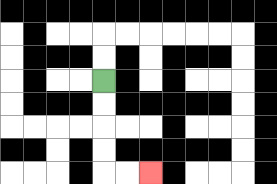{'start': '[4, 3]', 'end': '[6, 7]', 'path_directions': 'D,D,D,D,R,R', 'path_coordinates': '[[4, 3], [4, 4], [4, 5], [4, 6], [4, 7], [5, 7], [6, 7]]'}